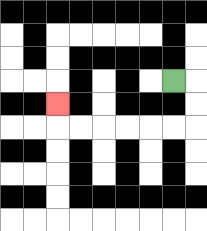{'start': '[7, 3]', 'end': '[2, 4]', 'path_directions': 'R,D,D,L,L,L,L,L,L,U', 'path_coordinates': '[[7, 3], [8, 3], [8, 4], [8, 5], [7, 5], [6, 5], [5, 5], [4, 5], [3, 5], [2, 5], [2, 4]]'}